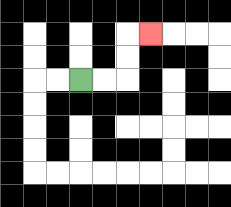{'start': '[3, 3]', 'end': '[6, 1]', 'path_directions': 'R,R,U,U,R', 'path_coordinates': '[[3, 3], [4, 3], [5, 3], [5, 2], [5, 1], [6, 1]]'}